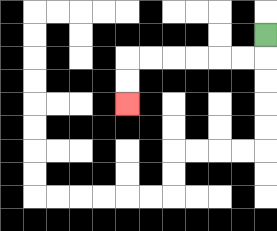{'start': '[11, 1]', 'end': '[5, 4]', 'path_directions': 'D,L,L,L,L,L,L,D,D', 'path_coordinates': '[[11, 1], [11, 2], [10, 2], [9, 2], [8, 2], [7, 2], [6, 2], [5, 2], [5, 3], [5, 4]]'}